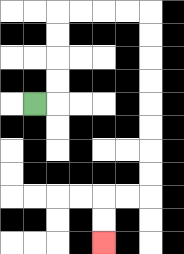{'start': '[1, 4]', 'end': '[4, 10]', 'path_directions': 'R,U,U,U,U,R,R,R,R,D,D,D,D,D,D,D,D,L,L,D,D', 'path_coordinates': '[[1, 4], [2, 4], [2, 3], [2, 2], [2, 1], [2, 0], [3, 0], [4, 0], [5, 0], [6, 0], [6, 1], [6, 2], [6, 3], [6, 4], [6, 5], [6, 6], [6, 7], [6, 8], [5, 8], [4, 8], [4, 9], [4, 10]]'}